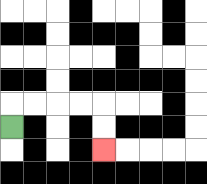{'start': '[0, 5]', 'end': '[4, 6]', 'path_directions': 'U,R,R,R,R,D,D', 'path_coordinates': '[[0, 5], [0, 4], [1, 4], [2, 4], [3, 4], [4, 4], [4, 5], [4, 6]]'}